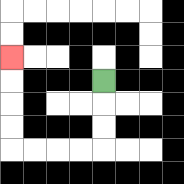{'start': '[4, 3]', 'end': '[0, 2]', 'path_directions': 'D,D,D,L,L,L,L,U,U,U,U', 'path_coordinates': '[[4, 3], [4, 4], [4, 5], [4, 6], [3, 6], [2, 6], [1, 6], [0, 6], [0, 5], [0, 4], [0, 3], [0, 2]]'}